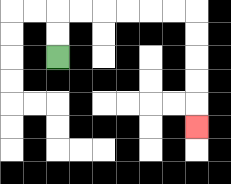{'start': '[2, 2]', 'end': '[8, 5]', 'path_directions': 'U,U,R,R,R,R,R,R,D,D,D,D,D', 'path_coordinates': '[[2, 2], [2, 1], [2, 0], [3, 0], [4, 0], [5, 0], [6, 0], [7, 0], [8, 0], [8, 1], [8, 2], [8, 3], [8, 4], [8, 5]]'}